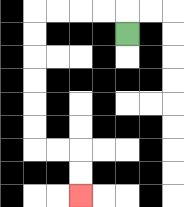{'start': '[5, 1]', 'end': '[3, 8]', 'path_directions': 'U,L,L,L,L,D,D,D,D,D,D,R,R,D,D', 'path_coordinates': '[[5, 1], [5, 0], [4, 0], [3, 0], [2, 0], [1, 0], [1, 1], [1, 2], [1, 3], [1, 4], [1, 5], [1, 6], [2, 6], [3, 6], [3, 7], [3, 8]]'}